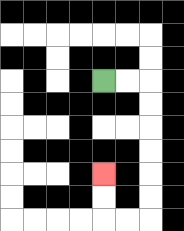{'start': '[4, 3]', 'end': '[4, 7]', 'path_directions': 'R,R,D,D,D,D,D,D,L,L,U,U', 'path_coordinates': '[[4, 3], [5, 3], [6, 3], [6, 4], [6, 5], [6, 6], [6, 7], [6, 8], [6, 9], [5, 9], [4, 9], [4, 8], [4, 7]]'}